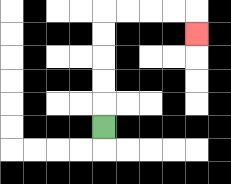{'start': '[4, 5]', 'end': '[8, 1]', 'path_directions': 'U,U,U,U,U,R,R,R,R,D', 'path_coordinates': '[[4, 5], [4, 4], [4, 3], [4, 2], [4, 1], [4, 0], [5, 0], [6, 0], [7, 0], [8, 0], [8, 1]]'}